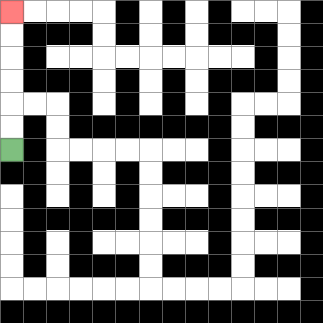{'start': '[0, 6]', 'end': '[0, 0]', 'path_directions': 'U,U,U,U,U,U', 'path_coordinates': '[[0, 6], [0, 5], [0, 4], [0, 3], [0, 2], [0, 1], [0, 0]]'}